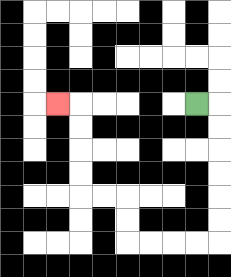{'start': '[8, 4]', 'end': '[2, 4]', 'path_directions': 'R,D,D,D,D,D,D,L,L,L,L,U,U,L,L,U,U,U,U,L', 'path_coordinates': '[[8, 4], [9, 4], [9, 5], [9, 6], [9, 7], [9, 8], [9, 9], [9, 10], [8, 10], [7, 10], [6, 10], [5, 10], [5, 9], [5, 8], [4, 8], [3, 8], [3, 7], [3, 6], [3, 5], [3, 4], [2, 4]]'}